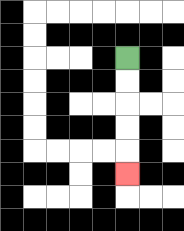{'start': '[5, 2]', 'end': '[5, 7]', 'path_directions': 'D,D,D,D,D', 'path_coordinates': '[[5, 2], [5, 3], [5, 4], [5, 5], [5, 6], [5, 7]]'}